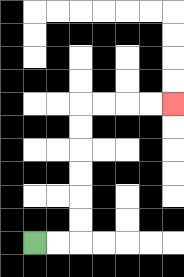{'start': '[1, 10]', 'end': '[7, 4]', 'path_directions': 'R,R,U,U,U,U,U,U,R,R,R,R', 'path_coordinates': '[[1, 10], [2, 10], [3, 10], [3, 9], [3, 8], [3, 7], [3, 6], [3, 5], [3, 4], [4, 4], [5, 4], [6, 4], [7, 4]]'}